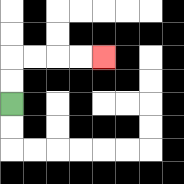{'start': '[0, 4]', 'end': '[4, 2]', 'path_directions': 'U,U,R,R,R,R', 'path_coordinates': '[[0, 4], [0, 3], [0, 2], [1, 2], [2, 2], [3, 2], [4, 2]]'}